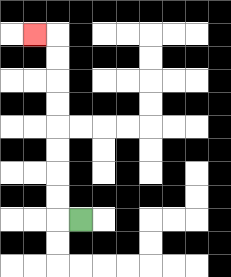{'start': '[3, 9]', 'end': '[1, 1]', 'path_directions': 'L,U,U,U,U,U,U,U,U,L', 'path_coordinates': '[[3, 9], [2, 9], [2, 8], [2, 7], [2, 6], [2, 5], [2, 4], [2, 3], [2, 2], [2, 1], [1, 1]]'}